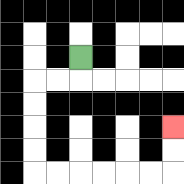{'start': '[3, 2]', 'end': '[7, 5]', 'path_directions': 'D,L,L,D,D,D,D,R,R,R,R,R,R,U,U', 'path_coordinates': '[[3, 2], [3, 3], [2, 3], [1, 3], [1, 4], [1, 5], [1, 6], [1, 7], [2, 7], [3, 7], [4, 7], [5, 7], [6, 7], [7, 7], [7, 6], [7, 5]]'}